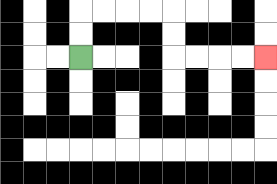{'start': '[3, 2]', 'end': '[11, 2]', 'path_directions': 'U,U,R,R,R,R,D,D,R,R,R,R', 'path_coordinates': '[[3, 2], [3, 1], [3, 0], [4, 0], [5, 0], [6, 0], [7, 0], [7, 1], [7, 2], [8, 2], [9, 2], [10, 2], [11, 2]]'}